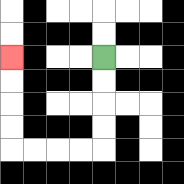{'start': '[4, 2]', 'end': '[0, 2]', 'path_directions': 'D,D,D,D,L,L,L,L,U,U,U,U', 'path_coordinates': '[[4, 2], [4, 3], [4, 4], [4, 5], [4, 6], [3, 6], [2, 6], [1, 6], [0, 6], [0, 5], [0, 4], [0, 3], [0, 2]]'}